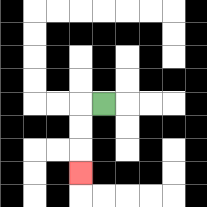{'start': '[4, 4]', 'end': '[3, 7]', 'path_directions': 'L,D,D,D', 'path_coordinates': '[[4, 4], [3, 4], [3, 5], [3, 6], [3, 7]]'}